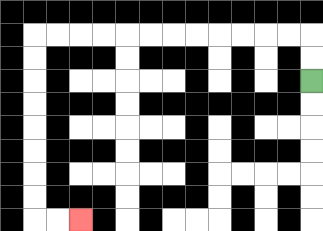{'start': '[13, 3]', 'end': '[3, 9]', 'path_directions': 'U,U,L,L,L,L,L,L,L,L,L,L,L,L,D,D,D,D,D,D,D,D,R,R', 'path_coordinates': '[[13, 3], [13, 2], [13, 1], [12, 1], [11, 1], [10, 1], [9, 1], [8, 1], [7, 1], [6, 1], [5, 1], [4, 1], [3, 1], [2, 1], [1, 1], [1, 2], [1, 3], [1, 4], [1, 5], [1, 6], [1, 7], [1, 8], [1, 9], [2, 9], [3, 9]]'}